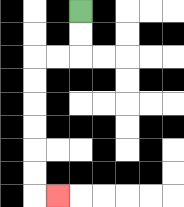{'start': '[3, 0]', 'end': '[2, 8]', 'path_directions': 'D,D,L,L,D,D,D,D,D,D,R', 'path_coordinates': '[[3, 0], [3, 1], [3, 2], [2, 2], [1, 2], [1, 3], [1, 4], [1, 5], [1, 6], [1, 7], [1, 8], [2, 8]]'}